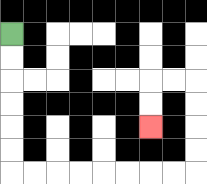{'start': '[0, 1]', 'end': '[6, 5]', 'path_directions': 'D,D,D,D,D,D,R,R,R,R,R,R,R,R,U,U,U,U,L,L,D,D', 'path_coordinates': '[[0, 1], [0, 2], [0, 3], [0, 4], [0, 5], [0, 6], [0, 7], [1, 7], [2, 7], [3, 7], [4, 7], [5, 7], [6, 7], [7, 7], [8, 7], [8, 6], [8, 5], [8, 4], [8, 3], [7, 3], [6, 3], [6, 4], [6, 5]]'}